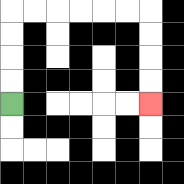{'start': '[0, 4]', 'end': '[6, 4]', 'path_directions': 'U,U,U,U,R,R,R,R,R,R,D,D,D,D', 'path_coordinates': '[[0, 4], [0, 3], [0, 2], [0, 1], [0, 0], [1, 0], [2, 0], [3, 0], [4, 0], [5, 0], [6, 0], [6, 1], [6, 2], [6, 3], [6, 4]]'}